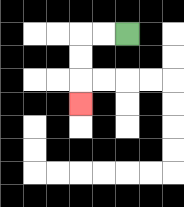{'start': '[5, 1]', 'end': '[3, 4]', 'path_directions': 'L,L,D,D,D', 'path_coordinates': '[[5, 1], [4, 1], [3, 1], [3, 2], [3, 3], [3, 4]]'}